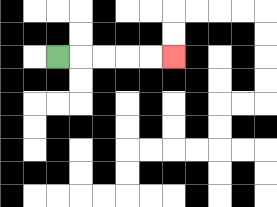{'start': '[2, 2]', 'end': '[7, 2]', 'path_directions': 'R,R,R,R,R', 'path_coordinates': '[[2, 2], [3, 2], [4, 2], [5, 2], [6, 2], [7, 2]]'}